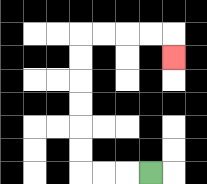{'start': '[6, 7]', 'end': '[7, 2]', 'path_directions': 'L,L,L,U,U,U,U,U,U,R,R,R,R,D', 'path_coordinates': '[[6, 7], [5, 7], [4, 7], [3, 7], [3, 6], [3, 5], [3, 4], [3, 3], [3, 2], [3, 1], [4, 1], [5, 1], [6, 1], [7, 1], [7, 2]]'}